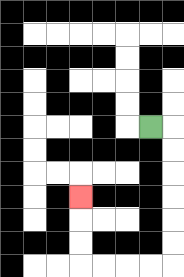{'start': '[6, 5]', 'end': '[3, 8]', 'path_directions': 'R,D,D,D,D,D,D,L,L,L,L,U,U,U', 'path_coordinates': '[[6, 5], [7, 5], [7, 6], [7, 7], [7, 8], [7, 9], [7, 10], [7, 11], [6, 11], [5, 11], [4, 11], [3, 11], [3, 10], [3, 9], [3, 8]]'}